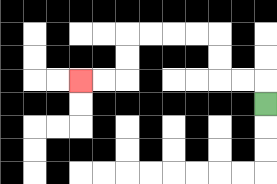{'start': '[11, 4]', 'end': '[3, 3]', 'path_directions': 'U,L,L,U,U,L,L,L,L,D,D,L,L', 'path_coordinates': '[[11, 4], [11, 3], [10, 3], [9, 3], [9, 2], [9, 1], [8, 1], [7, 1], [6, 1], [5, 1], [5, 2], [5, 3], [4, 3], [3, 3]]'}